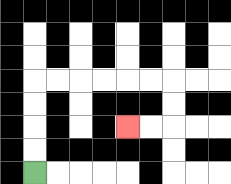{'start': '[1, 7]', 'end': '[5, 5]', 'path_directions': 'U,U,U,U,R,R,R,R,R,R,D,D,L,L', 'path_coordinates': '[[1, 7], [1, 6], [1, 5], [1, 4], [1, 3], [2, 3], [3, 3], [4, 3], [5, 3], [6, 3], [7, 3], [7, 4], [7, 5], [6, 5], [5, 5]]'}